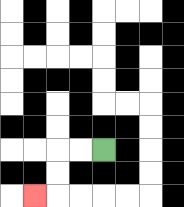{'start': '[4, 6]', 'end': '[1, 8]', 'path_directions': 'L,L,D,D,L', 'path_coordinates': '[[4, 6], [3, 6], [2, 6], [2, 7], [2, 8], [1, 8]]'}